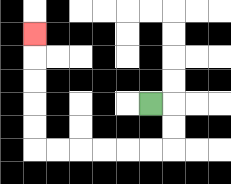{'start': '[6, 4]', 'end': '[1, 1]', 'path_directions': 'R,D,D,L,L,L,L,L,L,U,U,U,U,U', 'path_coordinates': '[[6, 4], [7, 4], [7, 5], [7, 6], [6, 6], [5, 6], [4, 6], [3, 6], [2, 6], [1, 6], [1, 5], [1, 4], [1, 3], [1, 2], [1, 1]]'}